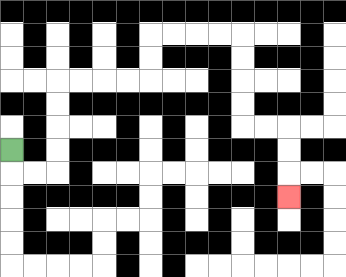{'start': '[0, 6]', 'end': '[12, 8]', 'path_directions': 'D,R,R,U,U,U,U,R,R,R,R,U,U,R,R,R,R,D,D,D,D,R,R,D,D,D', 'path_coordinates': '[[0, 6], [0, 7], [1, 7], [2, 7], [2, 6], [2, 5], [2, 4], [2, 3], [3, 3], [4, 3], [5, 3], [6, 3], [6, 2], [6, 1], [7, 1], [8, 1], [9, 1], [10, 1], [10, 2], [10, 3], [10, 4], [10, 5], [11, 5], [12, 5], [12, 6], [12, 7], [12, 8]]'}